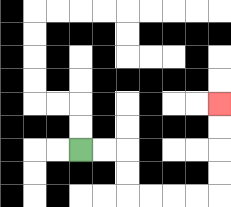{'start': '[3, 6]', 'end': '[9, 4]', 'path_directions': 'R,R,D,D,R,R,R,R,U,U,U,U', 'path_coordinates': '[[3, 6], [4, 6], [5, 6], [5, 7], [5, 8], [6, 8], [7, 8], [8, 8], [9, 8], [9, 7], [9, 6], [9, 5], [9, 4]]'}